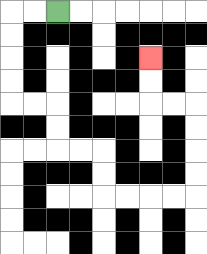{'start': '[2, 0]', 'end': '[6, 2]', 'path_directions': 'L,L,D,D,D,D,R,R,D,D,R,R,D,D,R,R,R,R,U,U,U,U,L,L,U,U', 'path_coordinates': '[[2, 0], [1, 0], [0, 0], [0, 1], [0, 2], [0, 3], [0, 4], [1, 4], [2, 4], [2, 5], [2, 6], [3, 6], [4, 6], [4, 7], [4, 8], [5, 8], [6, 8], [7, 8], [8, 8], [8, 7], [8, 6], [8, 5], [8, 4], [7, 4], [6, 4], [6, 3], [6, 2]]'}